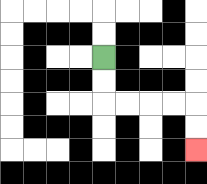{'start': '[4, 2]', 'end': '[8, 6]', 'path_directions': 'D,D,R,R,R,R,D,D', 'path_coordinates': '[[4, 2], [4, 3], [4, 4], [5, 4], [6, 4], [7, 4], [8, 4], [8, 5], [8, 6]]'}